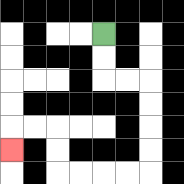{'start': '[4, 1]', 'end': '[0, 6]', 'path_directions': 'D,D,R,R,D,D,D,D,L,L,L,L,U,U,L,L,D', 'path_coordinates': '[[4, 1], [4, 2], [4, 3], [5, 3], [6, 3], [6, 4], [6, 5], [6, 6], [6, 7], [5, 7], [4, 7], [3, 7], [2, 7], [2, 6], [2, 5], [1, 5], [0, 5], [0, 6]]'}